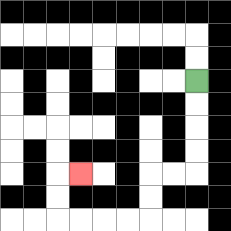{'start': '[8, 3]', 'end': '[3, 7]', 'path_directions': 'D,D,D,D,L,L,D,D,L,L,L,L,U,U,R', 'path_coordinates': '[[8, 3], [8, 4], [8, 5], [8, 6], [8, 7], [7, 7], [6, 7], [6, 8], [6, 9], [5, 9], [4, 9], [3, 9], [2, 9], [2, 8], [2, 7], [3, 7]]'}